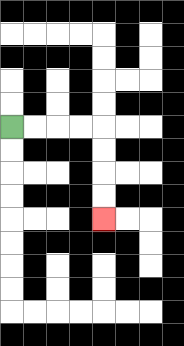{'start': '[0, 5]', 'end': '[4, 9]', 'path_directions': 'R,R,R,R,D,D,D,D', 'path_coordinates': '[[0, 5], [1, 5], [2, 5], [3, 5], [4, 5], [4, 6], [4, 7], [4, 8], [4, 9]]'}